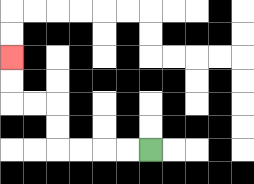{'start': '[6, 6]', 'end': '[0, 2]', 'path_directions': 'L,L,L,L,U,U,L,L,U,U', 'path_coordinates': '[[6, 6], [5, 6], [4, 6], [3, 6], [2, 6], [2, 5], [2, 4], [1, 4], [0, 4], [0, 3], [0, 2]]'}